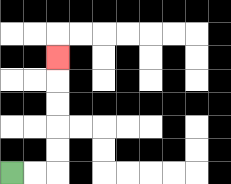{'start': '[0, 7]', 'end': '[2, 2]', 'path_directions': 'R,R,U,U,U,U,U', 'path_coordinates': '[[0, 7], [1, 7], [2, 7], [2, 6], [2, 5], [2, 4], [2, 3], [2, 2]]'}